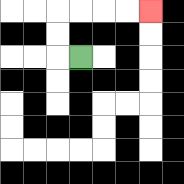{'start': '[3, 2]', 'end': '[6, 0]', 'path_directions': 'L,U,U,R,R,R,R', 'path_coordinates': '[[3, 2], [2, 2], [2, 1], [2, 0], [3, 0], [4, 0], [5, 0], [6, 0]]'}